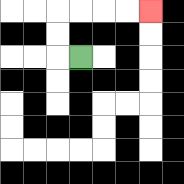{'start': '[3, 2]', 'end': '[6, 0]', 'path_directions': 'L,U,U,R,R,R,R', 'path_coordinates': '[[3, 2], [2, 2], [2, 1], [2, 0], [3, 0], [4, 0], [5, 0], [6, 0]]'}